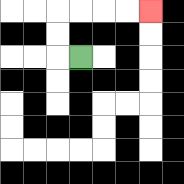{'start': '[3, 2]', 'end': '[6, 0]', 'path_directions': 'L,U,U,R,R,R,R', 'path_coordinates': '[[3, 2], [2, 2], [2, 1], [2, 0], [3, 0], [4, 0], [5, 0], [6, 0]]'}